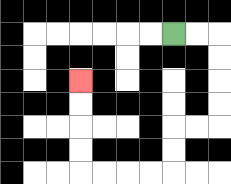{'start': '[7, 1]', 'end': '[3, 3]', 'path_directions': 'R,R,D,D,D,D,L,L,D,D,L,L,L,L,U,U,U,U', 'path_coordinates': '[[7, 1], [8, 1], [9, 1], [9, 2], [9, 3], [9, 4], [9, 5], [8, 5], [7, 5], [7, 6], [7, 7], [6, 7], [5, 7], [4, 7], [3, 7], [3, 6], [3, 5], [3, 4], [3, 3]]'}